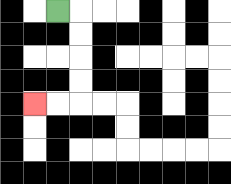{'start': '[2, 0]', 'end': '[1, 4]', 'path_directions': 'R,D,D,D,D,L,L', 'path_coordinates': '[[2, 0], [3, 0], [3, 1], [3, 2], [3, 3], [3, 4], [2, 4], [1, 4]]'}